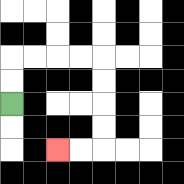{'start': '[0, 4]', 'end': '[2, 6]', 'path_directions': 'U,U,R,R,R,R,D,D,D,D,L,L', 'path_coordinates': '[[0, 4], [0, 3], [0, 2], [1, 2], [2, 2], [3, 2], [4, 2], [4, 3], [4, 4], [4, 5], [4, 6], [3, 6], [2, 6]]'}